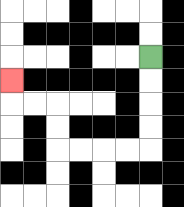{'start': '[6, 2]', 'end': '[0, 3]', 'path_directions': 'D,D,D,D,L,L,L,L,U,U,L,L,U', 'path_coordinates': '[[6, 2], [6, 3], [6, 4], [6, 5], [6, 6], [5, 6], [4, 6], [3, 6], [2, 6], [2, 5], [2, 4], [1, 4], [0, 4], [0, 3]]'}